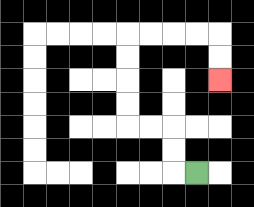{'start': '[8, 7]', 'end': '[9, 3]', 'path_directions': 'L,U,U,L,L,U,U,U,U,R,R,R,R,D,D', 'path_coordinates': '[[8, 7], [7, 7], [7, 6], [7, 5], [6, 5], [5, 5], [5, 4], [5, 3], [5, 2], [5, 1], [6, 1], [7, 1], [8, 1], [9, 1], [9, 2], [9, 3]]'}